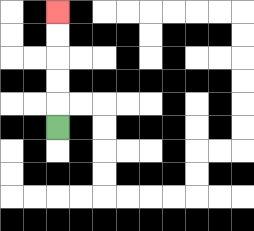{'start': '[2, 5]', 'end': '[2, 0]', 'path_directions': 'U,U,U,U,U', 'path_coordinates': '[[2, 5], [2, 4], [2, 3], [2, 2], [2, 1], [2, 0]]'}